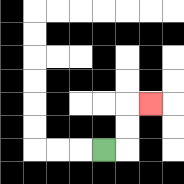{'start': '[4, 6]', 'end': '[6, 4]', 'path_directions': 'R,U,U,R', 'path_coordinates': '[[4, 6], [5, 6], [5, 5], [5, 4], [6, 4]]'}